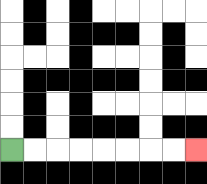{'start': '[0, 6]', 'end': '[8, 6]', 'path_directions': 'R,R,R,R,R,R,R,R', 'path_coordinates': '[[0, 6], [1, 6], [2, 6], [3, 6], [4, 6], [5, 6], [6, 6], [7, 6], [8, 6]]'}